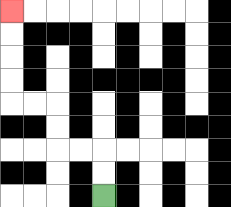{'start': '[4, 8]', 'end': '[0, 0]', 'path_directions': 'U,U,L,L,U,U,L,L,U,U,U,U', 'path_coordinates': '[[4, 8], [4, 7], [4, 6], [3, 6], [2, 6], [2, 5], [2, 4], [1, 4], [0, 4], [0, 3], [0, 2], [0, 1], [0, 0]]'}